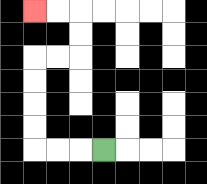{'start': '[4, 6]', 'end': '[1, 0]', 'path_directions': 'L,L,L,U,U,U,U,R,R,U,U,L,L', 'path_coordinates': '[[4, 6], [3, 6], [2, 6], [1, 6], [1, 5], [1, 4], [1, 3], [1, 2], [2, 2], [3, 2], [3, 1], [3, 0], [2, 0], [1, 0]]'}